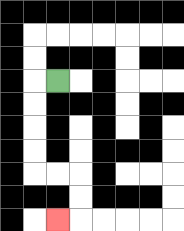{'start': '[2, 3]', 'end': '[2, 9]', 'path_directions': 'L,D,D,D,D,R,R,D,D,L', 'path_coordinates': '[[2, 3], [1, 3], [1, 4], [1, 5], [1, 6], [1, 7], [2, 7], [3, 7], [3, 8], [3, 9], [2, 9]]'}